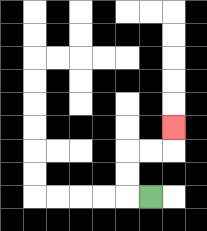{'start': '[6, 8]', 'end': '[7, 5]', 'path_directions': 'L,U,U,R,R,U', 'path_coordinates': '[[6, 8], [5, 8], [5, 7], [5, 6], [6, 6], [7, 6], [7, 5]]'}